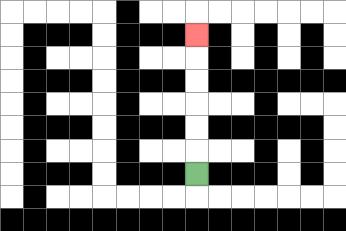{'start': '[8, 7]', 'end': '[8, 1]', 'path_directions': 'U,U,U,U,U,U', 'path_coordinates': '[[8, 7], [8, 6], [8, 5], [8, 4], [8, 3], [8, 2], [8, 1]]'}